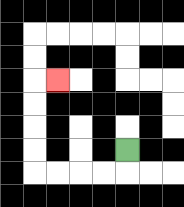{'start': '[5, 6]', 'end': '[2, 3]', 'path_directions': 'D,L,L,L,L,U,U,U,U,R', 'path_coordinates': '[[5, 6], [5, 7], [4, 7], [3, 7], [2, 7], [1, 7], [1, 6], [1, 5], [1, 4], [1, 3], [2, 3]]'}